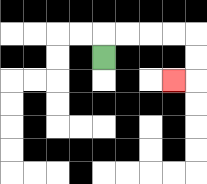{'start': '[4, 2]', 'end': '[7, 3]', 'path_directions': 'U,R,R,R,R,D,D,L', 'path_coordinates': '[[4, 2], [4, 1], [5, 1], [6, 1], [7, 1], [8, 1], [8, 2], [8, 3], [7, 3]]'}